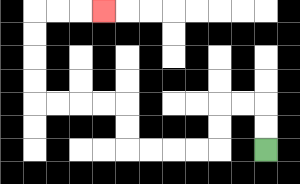{'start': '[11, 6]', 'end': '[4, 0]', 'path_directions': 'U,U,L,L,D,D,L,L,L,L,U,U,L,L,L,L,U,U,U,U,R,R,R', 'path_coordinates': '[[11, 6], [11, 5], [11, 4], [10, 4], [9, 4], [9, 5], [9, 6], [8, 6], [7, 6], [6, 6], [5, 6], [5, 5], [5, 4], [4, 4], [3, 4], [2, 4], [1, 4], [1, 3], [1, 2], [1, 1], [1, 0], [2, 0], [3, 0], [4, 0]]'}